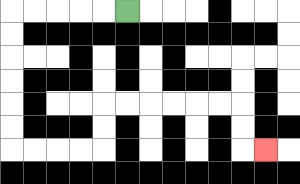{'start': '[5, 0]', 'end': '[11, 6]', 'path_directions': 'L,L,L,L,L,D,D,D,D,D,D,R,R,R,R,U,U,R,R,R,R,R,R,D,D,R', 'path_coordinates': '[[5, 0], [4, 0], [3, 0], [2, 0], [1, 0], [0, 0], [0, 1], [0, 2], [0, 3], [0, 4], [0, 5], [0, 6], [1, 6], [2, 6], [3, 6], [4, 6], [4, 5], [4, 4], [5, 4], [6, 4], [7, 4], [8, 4], [9, 4], [10, 4], [10, 5], [10, 6], [11, 6]]'}